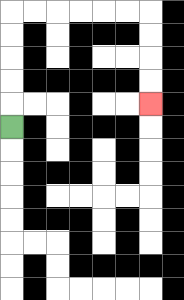{'start': '[0, 5]', 'end': '[6, 4]', 'path_directions': 'U,U,U,U,U,R,R,R,R,R,R,D,D,D,D', 'path_coordinates': '[[0, 5], [0, 4], [0, 3], [0, 2], [0, 1], [0, 0], [1, 0], [2, 0], [3, 0], [4, 0], [5, 0], [6, 0], [6, 1], [6, 2], [6, 3], [6, 4]]'}